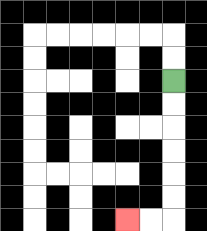{'start': '[7, 3]', 'end': '[5, 9]', 'path_directions': 'D,D,D,D,D,D,L,L', 'path_coordinates': '[[7, 3], [7, 4], [7, 5], [7, 6], [7, 7], [7, 8], [7, 9], [6, 9], [5, 9]]'}